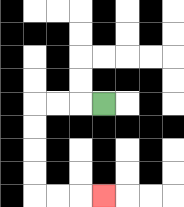{'start': '[4, 4]', 'end': '[4, 8]', 'path_directions': 'L,L,L,D,D,D,D,R,R,R', 'path_coordinates': '[[4, 4], [3, 4], [2, 4], [1, 4], [1, 5], [1, 6], [1, 7], [1, 8], [2, 8], [3, 8], [4, 8]]'}